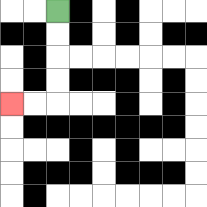{'start': '[2, 0]', 'end': '[0, 4]', 'path_directions': 'D,D,D,D,L,L', 'path_coordinates': '[[2, 0], [2, 1], [2, 2], [2, 3], [2, 4], [1, 4], [0, 4]]'}